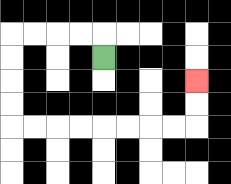{'start': '[4, 2]', 'end': '[8, 3]', 'path_directions': 'U,L,L,L,L,D,D,D,D,R,R,R,R,R,R,R,R,U,U', 'path_coordinates': '[[4, 2], [4, 1], [3, 1], [2, 1], [1, 1], [0, 1], [0, 2], [0, 3], [0, 4], [0, 5], [1, 5], [2, 5], [3, 5], [4, 5], [5, 5], [6, 5], [7, 5], [8, 5], [8, 4], [8, 3]]'}